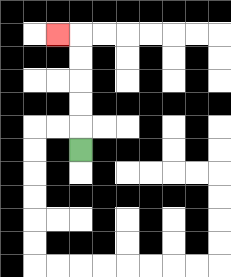{'start': '[3, 6]', 'end': '[2, 1]', 'path_directions': 'U,U,U,U,U,L', 'path_coordinates': '[[3, 6], [3, 5], [3, 4], [3, 3], [3, 2], [3, 1], [2, 1]]'}